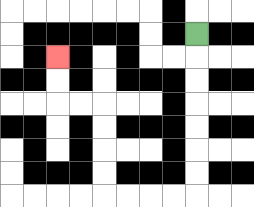{'start': '[8, 1]', 'end': '[2, 2]', 'path_directions': 'D,D,D,D,D,D,D,L,L,L,L,U,U,U,U,L,L,U,U', 'path_coordinates': '[[8, 1], [8, 2], [8, 3], [8, 4], [8, 5], [8, 6], [8, 7], [8, 8], [7, 8], [6, 8], [5, 8], [4, 8], [4, 7], [4, 6], [4, 5], [4, 4], [3, 4], [2, 4], [2, 3], [2, 2]]'}